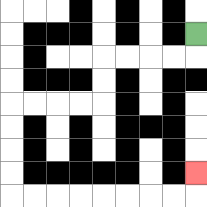{'start': '[8, 1]', 'end': '[8, 7]', 'path_directions': 'D,L,L,L,L,D,D,L,L,L,L,D,D,D,D,R,R,R,R,R,R,R,R,U', 'path_coordinates': '[[8, 1], [8, 2], [7, 2], [6, 2], [5, 2], [4, 2], [4, 3], [4, 4], [3, 4], [2, 4], [1, 4], [0, 4], [0, 5], [0, 6], [0, 7], [0, 8], [1, 8], [2, 8], [3, 8], [4, 8], [5, 8], [6, 8], [7, 8], [8, 8], [8, 7]]'}